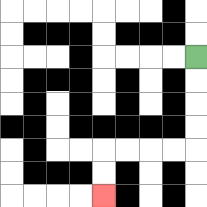{'start': '[8, 2]', 'end': '[4, 8]', 'path_directions': 'D,D,D,D,L,L,L,L,D,D', 'path_coordinates': '[[8, 2], [8, 3], [8, 4], [8, 5], [8, 6], [7, 6], [6, 6], [5, 6], [4, 6], [4, 7], [4, 8]]'}